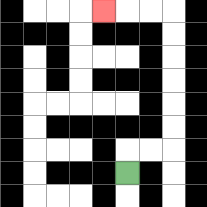{'start': '[5, 7]', 'end': '[4, 0]', 'path_directions': 'U,R,R,U,U,U,U,U,U,L,L,L', 'path_coordinates': '[[5, 7], [5, 6], [6, 6], [7, 6], [7, 5], [7, 4], [7, 3], [7, 2], [7, 1], [7, 0], [6, 0], [5, 0], [4, 0]]'}